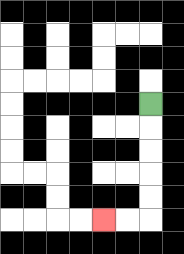{'start': '[6, 4]', 'end': '[4, 9]', 'path_directions': 'D,D,D,D,D,L,L', 'path_coordinates': '[[6, 4], [6, 5], [6, 6], [6, 7], [6, 8], [6, 9], [5, 9], [4, 9]]'}